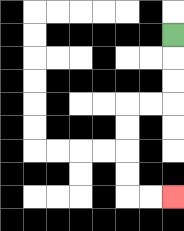{'start': '[7, 1]', 'end': '[7, 8]', 'path_directions': 'D,D,D,L,L,D,D,D,D,R,R', 'path_coordinates': '[[7, 1], [7, 2], [7, 3], [7, 4], [6, 4], [5, 4], [5, 5], [5, 6], [5, 7], [5, 8], [6, 8], [7, 8]]'}